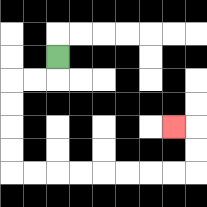{'start': '[2, 2]', 'end': '[7, 5]', 'path_directions': 'D,L,L,D,D,D,D,R,R,R,R,R,R,R,R,U,U,L', 'path_coordinates': '[[2, 2], [2, 3], [1, 3], [0, 3], [0, 4], [0, 5], [0, 6], [0, 7], [1, 7], [2, 7], [3, 7], [4, 7], [5, 7], [6, 7], [7, 7], [8, 7], [8, 6], [8, 5], [7, 5]]'}